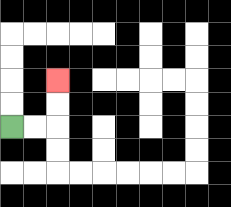{'start': '[0, 5]', 'end': '[2, 3]', 'path_directions': 'R,R,U,U', 'path_coordinates': '[[0, 5], [1, 5], [2, 5], [2, 4], [2, 3]]'}